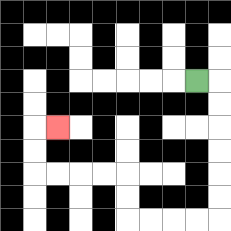{'start': '[8, 3]', 'end': '[2, 5]', 'path_directions': 'R,D,D,D,D,D,D,L,L,L,L,U,U,L,L,L,L,U,U,R', 'path_coordinates': '[[8, 3], [9, 3], [9, 4], [9, 5], [9, 6], [9, 7], [9, 8], [9, 9], [8, 9], [7, 9], [6, 9], [5, 9], [5, 8], [5, 7], [4, 7], [3, 7], [2, 7], [1, 7], [1, 6], [1, 5], [2, 5]]'}